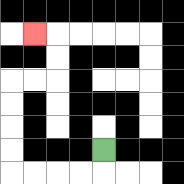{'start': '[4, 6]', 'end': '[1, 1]', 'path_directions': 'D,L,L,L,L,U,U,U,U,R,R,U,U,L', 'path_coordinates': '[[4, 6], [4, 7], [3, 7], [2, 7], [1, 7], [0, 7], [0, 6], [0, 5], [0, 4], [0, 3], [1, 3], [2, 3], [2, 2], [2, 1], [1, 1]]'}